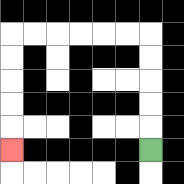{'start': '[6, 6]', 'end': '[0, 6]', 'path_directions': 'U,U,U,U,U,L,L,L,L,L,L,D,D,D,D,D', 'path_coordinates': '[[6, 6], [6, 5], [6, 4], [6, 3], [6, 2], [6, 1], [5, 1], [4, 1], [3, 1], [2, 1], [1, 1], [0, 1], [0, 2], [0, 3], [0, 4], [0, 5], [0, 6]]'}